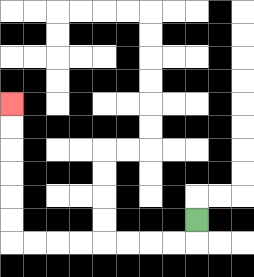{'start': '[8, 9]', 'end': '[0, 4]', 'path_directions': 'D,L,L,L,L,L,L,L,L,U,U,U,U,U,U', 'path_coordinates': '[[8, 9], [8, 10], [7, 10], [6, 10], [5, 10], [4, 10], [3, 10], [2, 10], [1, 10], [0, 10], [0, 9], [0, 8], [0, 7], [0, 6], [0, 5], [0, 4]]'}